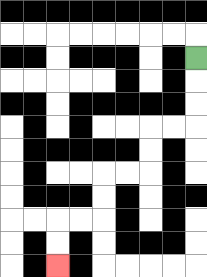{'start': '[8, 2]', 'end': '[2, 11]', 'path_directions': 'D,D,D,L,L,D,D,L,L,D,D,L,L,D,D', 'path_coordinates': '[[8, 2], [8, 3], [8, 4], [8, 5], [7, 5], [6, 5], [6, 6], [6, 7], [5, 7], [4, 7], [4, 8], [4, 9], [3, 9], [2, 9], [2, 10], [2, 11]]'}